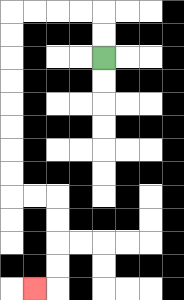{'start': '[4, 2]', 'end': '[1, 12]', 'path_directions': 'U,U,L,L,L,L,D,D,D,D,D,D,D,D,R,R,D,D,D,D,L', 'path_coordinates': '[[4, 2], [4, 1], [4, 0], [3, 0], [2, 0], [1, 0], [0, 0], [0, 1], [0, 2], [0, 3], [0, 4], [0, 5], [0, 6], [0, 7], [0, 8], [1, 8], [2, 8], [2, 9], [2, 10], [2, 11], [2, 12], [1, 12]]'}